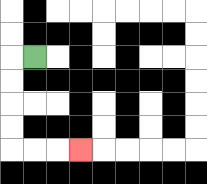{'start': '[1, 2]', 'end': '[3, 6]', 'path_directions': 'L,D,D,D,D,R,R,R', 'path_coordinates': '[[1, 2], [0, 2], [0, 3], [0, 4], [0, 5], [0, 6], [1, 6], [2, 6], [3, 6]]'}